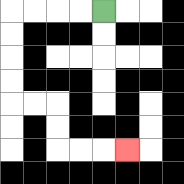{'start': '[4, 0]', 'end': '[5, 6]', 'path_directions': 'L,L,L,L,D,D,D,D,R,R,D,D,R,R,R', 'path_coordinates': '[[4, 0], [3, 0], [2, 0], [1, 0], [0, 0], [0, 1], [0, 2], [0, 3], [0, 4], [1, 4], [2, 4], [2, 5], [2, 6], [3, 6], [4, 6], [5, 6]]'}